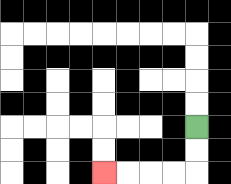{'start': '[8, 5]', 'end': '[4, 7]', 'path_directions': 'D,D,L,L,L,L', 'path_coordinates': '[[8, 5], [8, 6], [8, 7], [7, 7], [6, 7], [5, 7], [4, 7]]'}